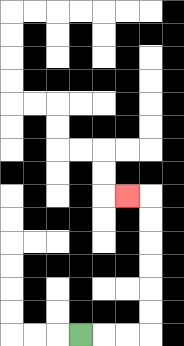{'start': '[3, 14]', 'end': '[5, 8]', 'path_directions': 'R,R,R,U,U,U,U,U,U,L', 'path_coordinates': '[[3, 14], [4, 14], [5, 14], [6, 14], [6, 13], [6, 12], [6, 11], [6, 10], [6, 9], [6, 8], [5, 8]]'}